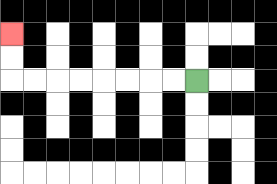{'start': '[8, 3]', 'end': '[0, 1]', 'path_directions': 'L,L,L,L,L,L,L,L,U,U', 'path_coordinates': '[[8, 3], [7, 3], [6, 3], [5, 3], [4, 3], [3, 3], [2, 3], [1, 3], [0, 3], [0, 2], [0, 1]]'}